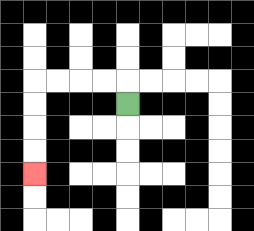{'start': '[5, 4]', 'end': '[1, 7]', 'path_directions': 'U,L,L,L,L,D,D,D,D', 'path_coordinates': '[[5, 4], [5, 3], [4, 3], [3, 3], [2, 3], [1, 3], [1, 4], [1, 5], [1, 6], [1, 7]]'}